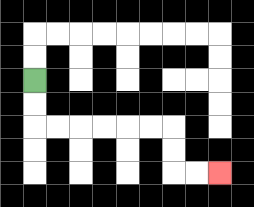{'start': '[1, 3]', 'end': '[9, 7]', 'path_directions': 'D,D,R,R,R,R,R,R,D,D,R,R', 'path_coordinates': '[[1, 3], [1, 4], [1, 5], [2, 5], [3, 5], [4, 5], [5, 5], [6, 5], [7, 5], [7, 6], [7, 7], [8, 7], [9, 7]]'}